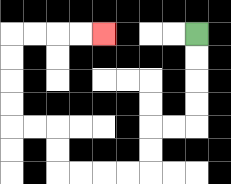{'start': '[8, 1]', 'end': '[4, 1]', 'path_directions': 'D,D,D,D,L,L,D,D,L,L,L,L,U,U,L,L,U,U,U,U,R,R,R,R', 'path_coordinates': '[[8, 1], [8, 2], [8, 3], [8, 4], [8, 5], [7, 5], [6, 5], [6, 6], [6, 7], [5, 7], [4, 7], [3, 7], [2, 7], [2, 6], [2, 5], [1, 5], [0, 5], [0, 4], [0, 3], [0, 2], [0, 1], [1, 1], [2, 1], [3, 1], [4, 1]]'}